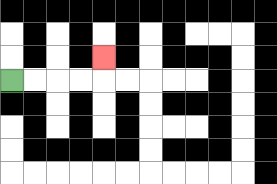{'start': '[0, 3]', 'end': '[4, 2]', 'path_directions': 'R,R,R,R,U', 'path_coordinates': '[[0, 3], [1, 3], [2, 3], [3, 3], [4, 3], [4, 2]]'}